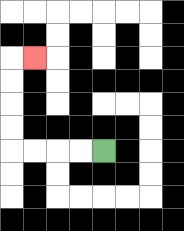{'start': '[4, 6]', 'end': '[1, 2]', 'path_directions': 'L,L,L,L,U,U,U,U,R', 'path_coordinates': '[[4, 6], [3, 6], [2, 6], [1, 6], [0, 6], [0, 5], [0, 4], [0, 3], [0, 2], [1, 2]]'}